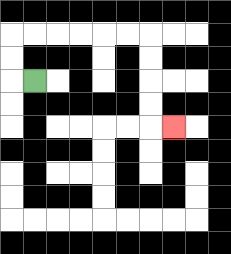{'start': '[1, 3]', 'end': '[7, 5]', 'path_directions': 'L,U,U,R,R,R,R,R,R,D,D,D,D,R', 'path_coordinates': '[[1, 3], [0, 3], [0, 2], [0, 1], [1, 1], [2, 1], [3, 1], [4, 1], [5, 1], [6, 1], [6, 2], [6, 3], [6, 4], [6, 5], [7, 5]]'}